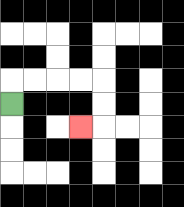{'start': '[0, 4]', 'end': '[3, 5]', 'path_directions': 'U,R,R,R,R,D,D,L', 'path_coordinates': '[[0, 4], [0, 3], [1, 3], [2, 3], [3, 3], [4, 3], [4, 4], [4, 5], [3, 5]]'}